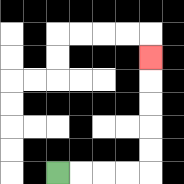{'start': '[2, 7]', 'end': '[6, 2]', 'path_directions': 'R,R,R,R,U,U,U,U,U', 'path_coordinates': '[[2, 7], [3, 7], [4, 7], [5, 7], [6, 7], [6, 6], [6, 5], [6, 4], [6, 3], [6, 2]]'}